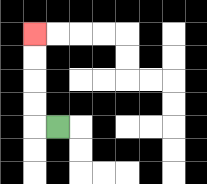{'start': '[2, 5]', 'end': '[1, 1]', 'path_directions': 'L,U,U,U,U', 'path_coordinates': '[[2, 5], [1, 5], [1, 4], [1, 3], [1, 2], [1, 1]]'}